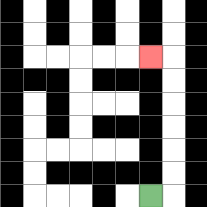{'start': '[6, 8]', 'end': '[6, 2]', 'path_directions': 'R,U,U,U,U,U,U,L', 'path_coordinates': '[[6, 8], [7, 8], [7, 7], [7, 6], [7, 5], [7, 4], [7, 3], [7, 2], [6, 2]]'}